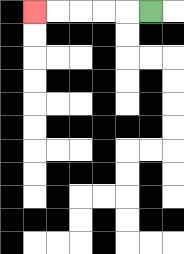{'start': '[6, 0]', 'end': '[1, 0]', 'path_directions': 'L,L,L,L,L', 'path_coordinates': '[[6, 0], [5, 0], [4, 0], [3, 0], [2, 0], [1, 0]]'}